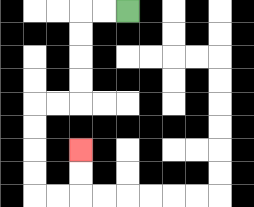{'start': '[5, 0]', 'end': '[3, 6]', 'path_directions': 'L,L,D,D,D,D,L,L,D,D,D,D,R,R,U,U', 'path_coordinates': '[[5, 0], [4, 0], [3, 0], [3, 1], [3, 2], [3, 3], [3, 4], [2, 4], [1, 4], [1, 5], [1, 6], [1, 7], [1, 8], [2, 8], [3, 8], [3, 7], [3, 6]]'}